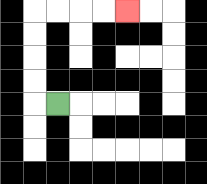{'start': '[2, 4]', 'end': '[5, 0]', 'path_directions': 'L,U,U,U,U,R,R,R,R', 'path_coordinates': '[[2, 4], [1, 4], [1, 3], [1, 2], [1, 1], [1, 0], [2, 0], [3, 0], [4, 0], [5, 0]]'}